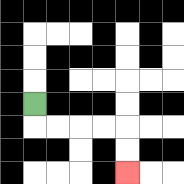{'start': '[1, 4]', 'end': '[5, 7]', 'path_directions': 'D,R,R,R,R,D,D', 'path_coordinates': '[[1, 4], [1, 5], [2, 5], [3, 5], [4, 5], [5, 5], [5, 6], [5, 7]]'}